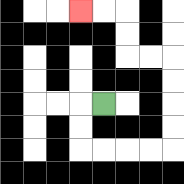{'start': '[4, 4]', 'end': '[3, 0]', 'path_directions': 'L,D,D,R,R,R,R,U,U,U,U,L,L,U,U,L,L', 'path_coordinates': '[[4, 4], [3, 4], [3, 5], [3, 6], [4, 6], [5, 6], [6, 6], [7, 6], [7, 5], [7, 4], [7, 3], [7, 2], [6, 2], [5, 2], [5, 1], [5, 0], [4, 0], [3, 0]]'}